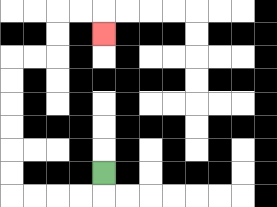{'start': '[4, 7]', 'end': '[4, 1]', 'path_directions': 'D,L,L,L,L,U,U,U,U,U,U,R,R,U,U,R,R,D', 'path_coordinates': '[[4, 7], [4, 8], [3, 8], [2, 8], [1, 8], [0, 8], [0, 7], [0, 6], [0, 5], [0, 4], [0, 3], [0, 2], [1, 2], [2, 2], [2, 1], [2, 0], [3, 0], [4, 0], [4, 1]]'}